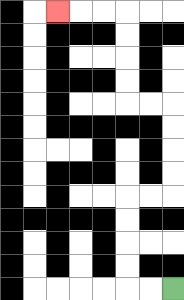{'start': '[7, 12]', 'end': '[2, 0]', 'path_directions': 'L,L,U,U,U,U,R,R,U,U,U,U,L,L,U,U,U,U,L,L,L', 'path_coordinates': '[[7, 12], [6, 12], [5, 12], [5, 11], [5, 10], [5, 9], [5, 8], [6, 8], [7, 8], [7, 7], [7, 6], [7, 5], [7, 4], [6, 4], [5, 4], [5, 3], [5, 2], [5, 1], [5, 0], [4, 0], [3, 0], [2, 0]]'}